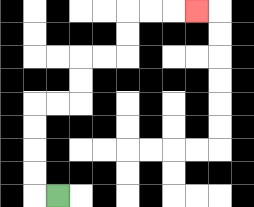{'start': '[2, 8]', 'end': '[8, 0]', 'path_directions': 'L,U,U,U,U,R,R,U,U,R,R,U,U,R,R,R', 'path_coordinates': '[[2, 8], [1, 8], [1, 7], [1, 6], [1, 5], [1, 4], [2, 4], [3, 4], [3, 3], [3, 2], [4, 2], [5, 2], [5, 1], [5, 0], [6, 0], [7, 0], [8, 0]]'}